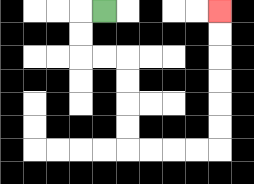{'start': '[4, 0]', 'end': '[9, 0]', 'path_directions': 'L,D,D,R,R,D,D,D,D,R,R,R,R,U,U,U,U,U,U', 'path_coordinates': '[[4, 0], [3, 0], [3, 1], [3, 2], [4, 2], [5, 2], [5, 3], [5, 4], [5, 5], [5, 6], [6, 6], [7, 6], [8, 6], [9, 6], [9, 5], [9, 4], [9, 3], [9, 2], [9, 1], [9, 0]]'}